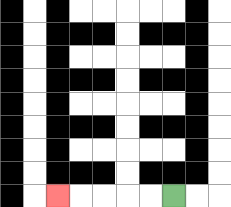{'start': '[7, 8]', 'end': '[2, 8]', 'path_directions': 'L,L,L,L,L', 'path_coordinates': '[[7, 8], [6, 8], [5, 8], [4, 8], [3, 8], [2, 8]]'}